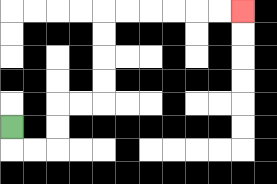{'start': '[0, 5]', 'end': '[10, 0]', 'path_directions': 'D,R,R,U,U,R,R,U,U,U,U,R,R,R,R,R,R', 'path_coordinates': '[[0, 5], [0, 6], [1, 6], [2, 6], [2, 5], [2, 4], [3, 4], [4, 4], [4, 3], [4, 2], [4, 1], [4, 0], [5, 0], [6, 0], [7, 0], [8, 0], [9, 0], [10, 0]]'}